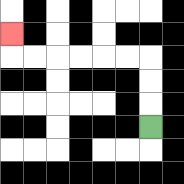{'start': '[6, 5]', 'end': '[0, 1]', 'path_directions': 'U,U,U,L,L,L,L,L,L,U', 'path_coordinates': '[[6, 5], [6, 4], [6, 3], [6, 2], [5, 2], [4, 2], [3, 2], [2, 2], [1, 2], [0, 2], [0, 1]]'}